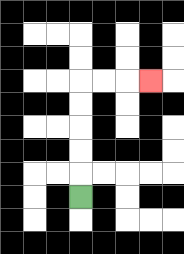{'start': '[3, 8]', 'end': '[6, 3]', 'path_directions': 'U,U,U,U,U,R,R,R', 'path_coordinates': '[[3, 8], [3, 7], [3, 6], [3, 5], [3, 4], [3, 3], [4, 3], [5, 3], [6, 3]]'}